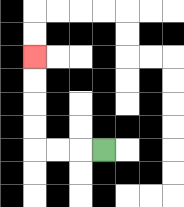{'start': '[4, 6]', 'end': '[1, 2]', 'path_directions': 'L,L,L,U,U,U,U', 'path_coordinates': '[[4, 6], [3, 6], [2, 6], [1, 6], [1, 5], [1, 4], [1, 3], [1, 2]]'}